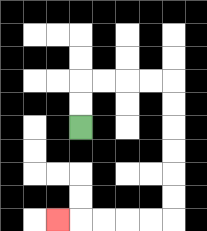{'start': '[3, 5]', 'end': '[2, 9]', 'path_directions': 'U,U,R,R,R,R,D,D,D,D,D,D,L,L,L,L,L', 'path_coordinates': '[[3, 5], [3, 4], [3, 3], [4, 3], [5, 3], [6, 3], [7, 3], [7, 4], [7, 5], [7, 6], [7, 7], [7, 8], [7, 9], [6, 9], [5, 9], [4, 9], [3, 9], [2, 9]]'}